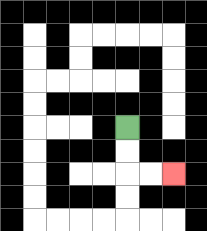{'start': '[5, 5]', 'end': '[7, 7]', 'path_directions': 'D,D,R,R', 'path_coordinates': '[[5, 5], [5, 6], [5, 7], [6, 7], [7, 7]]'}